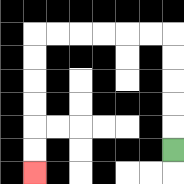{'start': '[7, 6]', 'end': '[1, 7]', 'path_directions': 'U,U,U,U,U,L,L,L,L,L,L,D,D,D,D,D,D', 'path_coordinates': '[[7, 6], [7, 5], [7, 4], [7, 3], [7, 2], [7, 1], [6, 1], [5, 1], [4, 1], [3, 1], [2, 1], [1, 1], [1, 2], [1, 3], [1, 4], [1, 5], [1, 6], [1, 7]]'}